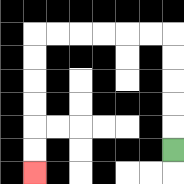{'start': '[7, 6]', 'end': '[1, 7]', 'path_directions': 'U,U,U,U,U,L,L,L,L,L,L,D,D,D,D,D,D', 'path_coordinates': '[[7, 6], [7, 5], [7, 4], [7, 3], [7, 2], [7, 1], [6, 1], [5, 1], [4, 1], [3, 1], [2, 1], [1, 1], [1, 2], [1, 3], [1, 4], [1, 5], [1, 6], [1, 7]]'}